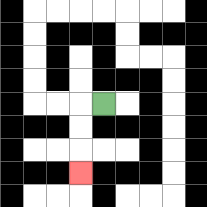{'start': '[4, 4]', 'end': '[3, 7]', 'path_directions': 'L,D,D,D', 'path_coordinates': '[[4, 4], [3, 4], [3, 5], [3, 6], [3, 7]]'}